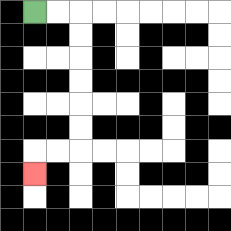{'start': '[1, 0]', 'end': '[1, 7]', 'path_directions': 'R,R,D,D,D,D,D,D,L,L,D', 'path_coordinates': '[[1, 0], [2, 0], [3, 0], [3, 1], [3, 2], [3, 3], [3, 4], [3, 5], [3, 6], [2, 6], [1, 6], [1, 7]]'}